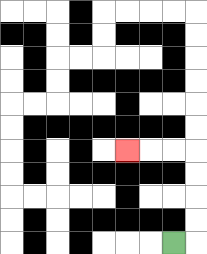{'start': '[7, 10]', 'end': '[5, 6]', 'path_directions': 'R,U,U,U,U,L,L,L', 'path_coordinates': '[[7, 10], [8, 10], [8, 9], [8, 8], [8, 7], [8, 6], [7, 6], [6, 6], [5, 6]]'}